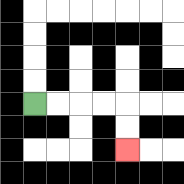{'start': '[1, 4]', 'end': '[5, 6]', 'path_directions': 'R,R,R,R,D,D', 'path_coordinates': '[[1, 4], [2, 4], [3, 4], [4, 4], [5, 4], [5, 5], [5, 6]]'}